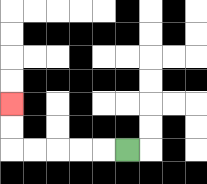{'start': '[5, 6]', 'end': '[0, 4]', 'path_directions': 'L,L,L,L,L,U,U', 'path_coordinates': '[[5, 6], [4, 6], [3, 6], [2, 6], [1, 6], [0, 6], [0, 5], [0, 4]]'}